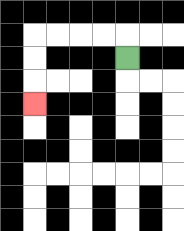{'start': '[5, 2]', 'end': '[1, 4]', 'path_directions': 'U,L,L,L,L,D,D,D', 'path_coordinates': '[[5, 2], [5, 1], [4, 1], [3, 1], [2, 1], [1, 1], [1, 2], [1, 3], [1, 4]]'}